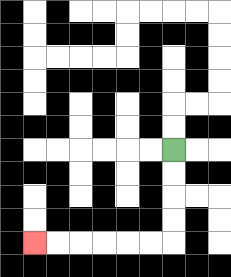{'start': '[7, 6]', 'end': '[1, 10]', 'path_directions': 'D,D,D,D,L,L,L,L,L,L', 'path_coordinates': '[[7, 6], [7, 7], [7, 8], [7, 9], [7, 10], [6, 10], [5, 10], [4, 10], [3, 10], [2, 10], [1, 10]]'}